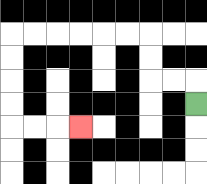{'start': '[8, 4]', 'end': '[3, 5]', 'path_directions': 'U,L,L,U,U,L,L,L,L,L,L,D,D,D,D,R,R,R', 'path_coordinates': '[[8, 4], [8, 3], [7, 3], [6, 3], [6, 2], [6, 1], [5, 1], [4, 1], [3, 1], [2, 1], [1, 1], [0, 1], [0, 2], [0, 3], [0, 4], [0, 5], [1, 5], [2, 5], [3, 5]]'}